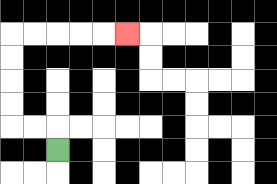{'start': '[2, 6]', 'end': '[5, 1]', 'path_directions': 'U,L,L,U,U,U,U,R,R,R,R,R', 'path_coordinates': '[[2, 6], [2, 5], [1, 5], [0, 5], [0, 4], [0, 3], [0, 2], [0, 1], [1, 1], [2, 1], [3, 1], [4, 1], [5, 1]]'}